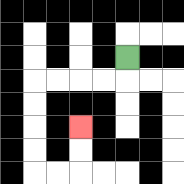{'start': '[5, 2]', 'end': '[3, 5]', 'path_directions': 'D,L,L,L,L,D,D,D,D,R,R,U,U', 'path_coordinates': '[[5, 2], [5, 3], [4, 3], [3, 3], [2, 3], [1, 3], [1, 4], [1, 5], [1, 6], [1, 7], [2, 7], [3, 7], [3, 6], [3, 5]]'}